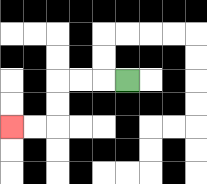{'start': '[5, 3]', 'end': '[0, 5]', 'path_directions': 'L,L,L,D,D,L,L', 'path_coordinates': '[[5, 3], [4, 3], [3, 3], [2, 3], [2, 4], [2, 5], [1, 5], [0, 5]]'}